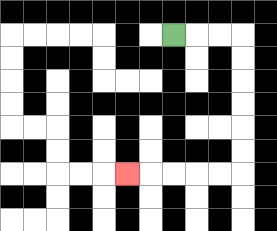{'start': '[7, 1]', 'end': '[5, 7]', 'path_directions': 'R,R,R,D,D,D,D,D,D,L,L,L,L,L', 'path_coordinates': '[[7, 1], [8, 1], [9, 1], [10, 1], [10, 2], [10, 3], [10, 4], [10, 5], [10, 6], [10, 7], [9, 7], [8, 7], [7, 7], [6, 7], [5, 7]]'}